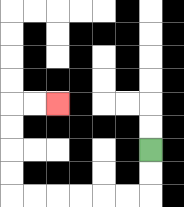{'start': '[6, 6]', 'end': '[2, 4]', 'path_directions': 'D,D,L,L,L,L,L,L,U,U,U,U,R,R', 'path_coordinates': '[[6, 6], [6, 7], [6, 8], [5, 8], [4, 8], [3, 8], [2, 8], [1, 8], [0, 8], [0, 7], [0, 6], [0, 5], [0, 4], [1, 4], [2, 4]]'}